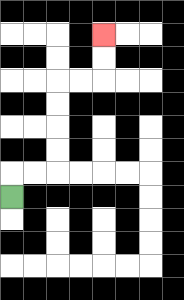{'start': '[0, 8]', 'end': '[4, 1]', 'path_directions': 'U,R,R,U,U,U,U,R,R,U,U', 'path_coordinates': '[[0, 8], [0, 7], [1, 7], [2, 7], [2, 6], [2, 5], [2, 4], [2, 3], [3, 3], [4, 3], [4, 2], [4, 1]]'}